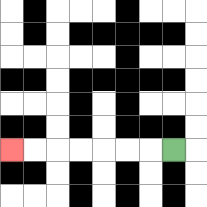{'start': '[7, 6]', 'end': '[0, 6]', 'path_directions': 'L,L,L,L,L,L,L', 'path_coordinates': '[[7, 6], [6, 6], [5, 6], [4, 6], [3, 6], [2, 6], [1, 6], [0, 6]]'}